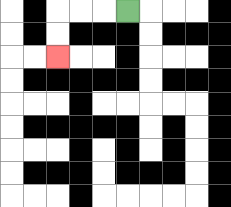{'start': '[5, 0]', 'end': '[2, 2]', 'path_directions': 'L,L,L,D,D', 'path_coordinates': '[[5, 0], [4, 0], [3, 0], [2, 0], [2, 1], [2, 2]]'}